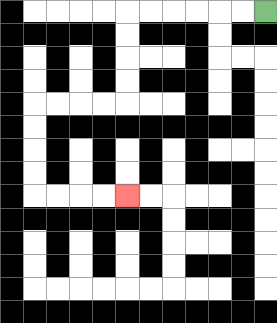{'start': '[11, 0]', 'end': '[5, 8]', 'path_directions': 'L,L,L,L,L,L,D,D,D,D,L,L,L,L,D,D,D,D,R,R,R,R', 'path_coordinates': '[[11, 0], [10, 0], [9, 0], [8, 0], [7, 0], [6, 0], [5, 0], [5, 1], [5, 2], [5, 3], [5, 4], [4, 4], [3, 4], [2, 4], [1, 4], [1, 5], [1, 6], [1, 7], [1, 8], [2, 8], [3, 8], [4, 8], [5, 8]]'}